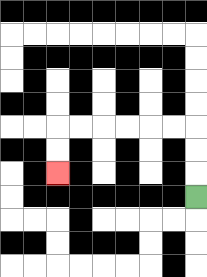{'start': '[8, 8]', 'end': '[2, 7]', 'path_directions': 'U,U,U,L,L,L,L,L,L,D,D', 'path_coordinates': '[[8, 8], [8, 7], [8, 6], [8, 5], [7, 5], [6, 5], [5, 5], [4, 5], [3, 5], [2, 5], [2, 6], [2, 7]]'}